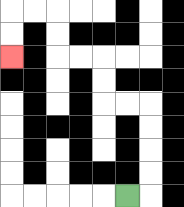{'start': '[5, 8]', 'end': '[0, 2]', 'path_directions': 'R,U,U,U,U,L,L,U,U,L,L,U,U,L,L,D,D', 'path_coordinates': '[[5, 8], [6, 8], [6, 7], [6, 6], [6, 5], [6, 4], [5, 4], [4, 4], [4, 3], [4, 2], [3, 2], [2, 2], [2, 1], [2, 0], [1, 0], [0, 0], [0, 1], [0, 2]]'}